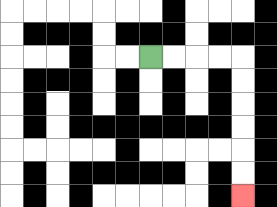{'start': '[6, 2]', 'end': '[10, 8]', 'path_directions': 'R,R,R,R,D,D,D,D,D,D', 'path_coordinates': '[[6, 2], [7, 2], [8, 2], [9, 2], [10, 2], [10, 3], [10, 4], [10, 5], [10, 6], [10, 7], [10, 8]]'}